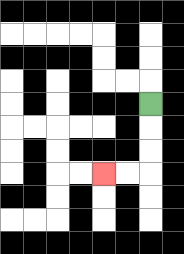{'start': '[6, 4]', 'end': '[4, 7]', 'path_directions': 'D,D,D,L,L', 'path_coordinates': '[[6, 4], [6, 5], [6, 6], [6, 7], [5, 7], [4, 7]]'}